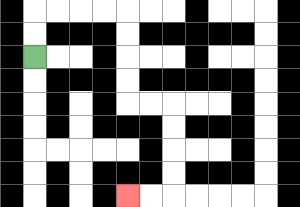{'start': '[1, 2]', 'end': '[5, 8]', 'path_directions': 'U,U,R,R,R,R,D,D,D,D,R,R,D,D,D,D,L,L', 'path_coordinates': '[[1, 2], [1, 1], [1, 0], [2, 0], [3, 0], [4, 0], [5, 0], [5, 1], [5, 2], [5, 3], [5, 4], [6, 4], [7, 4], [7, 5], [7, 6], [7, 7], [7, 8], [6, 8], [5, 8]]'}